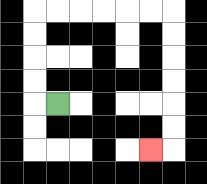{'start': '[2, 4]', 'end': '[6, 6]', 'path_directions': 'L,U,U,U,U,R,R,R,R,R,R,D,D,D,D,D,D,L', 'path_coordinates': '[[2, 4], [1, 4], [1, 3], [1, 2], [1, 1], [1, 0], [2, 0], [3, 0], [4, 0], [5, 0], [6, 0], [7, 0], [7, 1], [7, 2], [7, 3], [7, 4], [7, 5], [7, 6], [6, 6]]'}